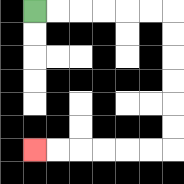{'start': '[1, 0]', 'end': '[1, 6]', 'path_directions': 'R,R,R,R,R,R,D,D,D,D,D,D,L,L,L,L,L,L', 'path_coordinates': '[[1, 0], [2, 0], [3, 0], [4, 0], [5, 0], [6, 0], [7, 0], [7, 1], [7, 2], [7, 3], [7, 4], [7, 5], [7, 6], [6, 6], [5, 6], [4, 6], [3, 6], [2, 6], [1, 6]]'}